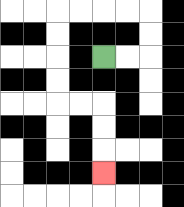{'start': '[4, 2]', 'end': '[4, 7]', 'path_directions': 'R,R,U,U,L,L,L,L,D,D,D,D,R,R,D,D,D', 'path_coordinates': '[[4, 2], [5, 2], [6, 2], [6, 1], [6, 0], [5, 0], [4, 0], [3, 0], [2, 0], [2, 1], [2, 2], [2, 3], [2, 4], [3, 4], [4, 4], [4, 5], [4, 6], [4, 7]]'}